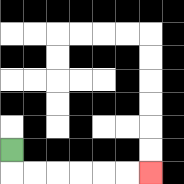{'start': '[0, 6]', 'end': '[6, 7]', 'path_directions': 'D,R,R,R,R,R,R', 'path_coordinates': '[[0, 6], [0, 7], [1, 7], [2, 7], [3, 7], [4, 7], [5, 7], [6, 7]]'}